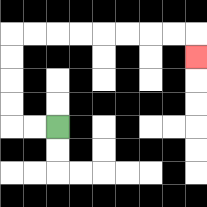{'start': '[2, 5]', 'end': '[8, 2]', 'path_directions': 'L,L,U,U,U,U,R,R,R,R,R,R,R,R,D', 'path_coordinates': '[[2, 5], [1, 5], [0, 5], [0, 4], [0, 3], [0, 2], [0, 1], [1, 1], [2, 1], [3, 1], [4, 1], [5, 1], [6, 1], [7, 1], [8, 1], [8, 2]]'}